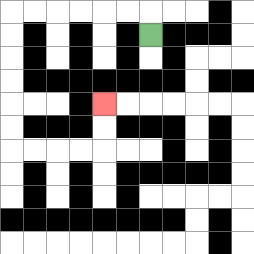{'start': '[6, 1]', 'end': '[4, 4]', 'path_directions': 'U,L,L,L,L,L,L,D,D,D,D,D,D,R,R,R,R,U,U', 'path_coordinates': '[[6, 1], [6, 0], [5, 0], [4, 0], [3, 0], [2, 0], [1, 0], [0, 0], [0, 1], [0, 2], [0, 3], [0, 4], [0, 5], [0, 6], [1, 6], [2, 6], [3, 6], [4, 6], [4, 5], [4, 4]]'}